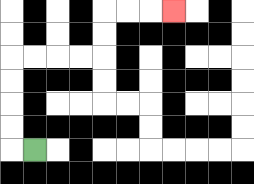{'start': '[1, 6]', 'end': '[7, 0]', 'path_directions': 'L,U,U,U,U,R,R,R,R,U,U,R,R,R', 'path_coordinates': '[[1, 6], [0, 6], [0, 5], [0, 4], [0, 3], [0, 2], [1, 2], [2, 2], [3, 2], [4, 2], [4, 1], [4, 0], [5, 0], [6, 0], [7, 0]]'}